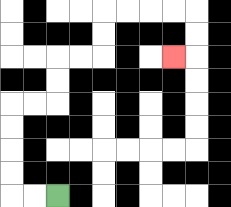{'start': '[2, 8]', 'end': '[7, 2]', 'path_directions': 'L,L,U,U,U,U,R,R,U,U,R,R,U,U,R,R,R,R,D,D,L', 'path_coordinates': '[[2, 8], [1, 8], [0, 8], [0, 7], [0, 6], [0, 5], [0, 4], [1, 4], [2, 4], [2, 3], [2, 2], [3, 2], [4, 2], [4, 1], [4, 0], [5, 0], [6, 0], [7, 0], [8, 0], [8, 1], [8, 2], [7, 2]]'}